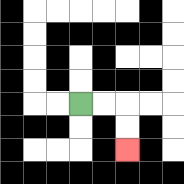{'start': '[3, 4]', 'end': '[5, 6]', 'path_directions': 'R,R,D,D', 'path_coordinates': '[[3, 4], [4, 4], [5, 4], [5, 5], [5, 6]]'}